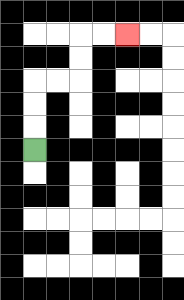{'start': '[1, 6]', 'end': '[5, 1]', 'path_directions': 'U,U,U,R,R,U,U,R,R', 'path_coordinates': '[[1, 6], [1, 5], [1, 4], [1, 3], [2, 3], [3, 3], [3, 2], [3, 1], [4, 1], [5, 1]]'}